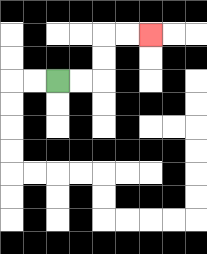{'start': '[2, 3]', 'end': '[6, 1]', 'path_directions': 'R,R,U,U,R,R', 'path_coordinates': '[[2, 3], [3, 3], [4, 3], [4, 2], [4, 1], [5, 1], [6, 1]]'}